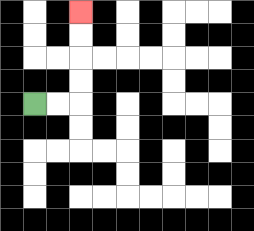{'start': '[1, 4]', 'end': '[3, 0]', 'path_directions': 'R,R,U,U,U,U', 'path_coordinates': '[[1, 4], [2, 4], [3, 4], [3, 3], [3, 2], [3, 1], [3, 0]]'}